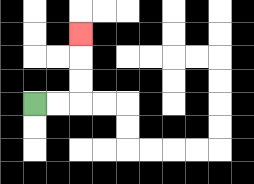{'start': '[1, 4]', 'end': '[3, 1]', 'path_directions': 'R,R,U,U,U', 'path_coordinates': '[[1, 4], [2, 4], [3, 4], [3, 3], [3, 2], [3, 1]]'}